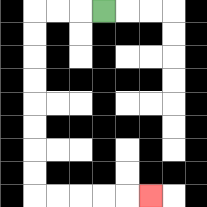{'start': '[4, 0]', 'end': '[6, 8]', 'path_directions': 'L,L,L,D,D,D,D,D,D,D,D,R,R,R,R,R', 'path_coordinates': '[[4, 0], [3, 0], [2, 0], [1, 0], [1, 1], [1, 2], [1, 3], [1, 4], [1, 5], [1, 6], [1, 7], [1, 8], [2, 8], [3, 8], [4, 8], [5, 8], [6, 8]]'}